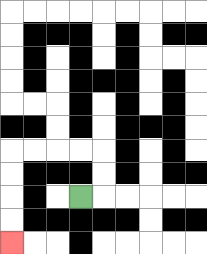{'start': '[3, 8]', 'end': '[0, 10]', 'path_directions': 'R,U,U,L,L,L,L,D,D,D,D', 'path_coordinates': '[[3, 8], [4, 8], [4, 7], [4, 6], [3, 6], [2, 6], [1, 6], [0, 6], [0, 7], [0, 8], [0, 9], [0, 10]]'}